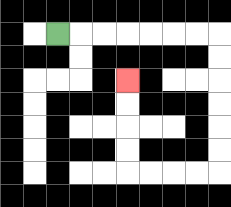{'start': '[2, 1]', 'end': '[5, 3]', 'path_directions': 'R,R,R,R,R,R,R,D,D,D,D,D,D,L,L,L,L,U,U,U,U', 'path_coordinates': '[[2, 1], [3, 1], [4, 1], [5, 1], [6, 1], [7, 1], [8, 1], [9, 1], [9, 2], [9, 3], [9, 4], [9, 5], [9, 6], [9, 7], [8, 7], [7, 7], [6, 7], [5, 7], [5, 6], [5, 5], [5, 4], [5, 3]]'}